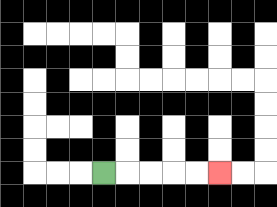{'start': '[4, 7]', 'end': '[9, 7]', 'path_directions': 'R,R,R,R,R', 'path_coordinates': '[[4, 7], [5, 7], [6, 7], [7, 7], [8, 7], [9, 7]]'}